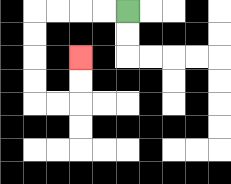{'start': '[5, 0]', 'end': '[3, 2]', 'path_directions': 'L,L,L,L,D,D,D,D,R,R,U,U', 'path_coordinates': '[[5, 0], [4, 0], [3, 0], [2, 0], [1, 0], [1, 1], [1, 2], [1, 3], [1, 4], [2, 4], [3, 4], [3, 3], [3, 2]]'}